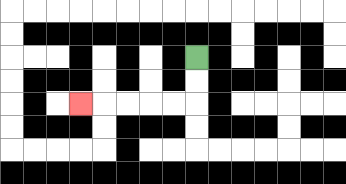{'start': '[8, 2]', 'end': '[3, 4]', 'path_directions': 'D,D,L,L,L,L,L', 'path_coordinates': '[[8, 2], [8, 3], [8, 4], [7, 4], [6, 4], [5, 4], [4, 4], [3, 4]]'}